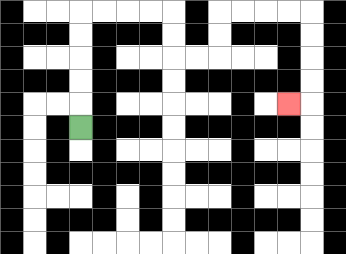{'start': '[3, 5]', 'end': '[12, 4]', 'path_directions': 'U,U,U,U,U,R,R,R,R,D,D,R,R,U,U,R,R,R,R,D,D,D,D,L', 'path_coordinates': '[[3, 5], [3, 4], [3, 3], [3, 2], [3, 1], [3, 0], [4, 0], [5, 0], [6, 0], [7, 0], [7, 1], [7, 2], [8, 2], [9, 2], [9, 1], [9, 0], [10, 0], [11, 0], [12, 0], [13, 0], [13, 1], [13, 2], [13, 3], [13, 4], [12, 4]]'}